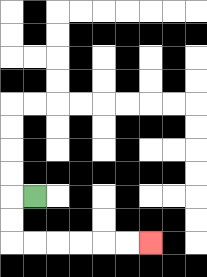{'start': '[1, 8]', 'end': '[6, 10]', 'path_directions': 'L,D,D,R,R,R,R,R,R', 'path_coordinates': '[[1, 8], [0, 8], [0, 9], [0, 10], [1, 10], [2, 10], [3, 10], [4, 10], [5, 10], [6, 10]]'}